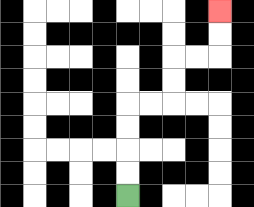{'start': '[5, 8]', 'end': '[9, 0]', 'path_directions': 'U,U,U,U,R,R,U,U,R,R,U,U', 'path_coordinates': '[[5, 8], [5, 7], [5, 6], [5, 5], [5, 4], [6, 4], [7, 4], [7, 3], [7, 2], [8, 2], [9, 2], [9, 1], [9, 0]]'}